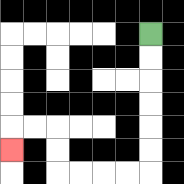{'start': '[6, 1]', 'end': '[0, 6]', 'path_directions': 'D,D,D,D,D,D,L,L,L,L,U,U,L,L,D', 'path_coordinates': '[[6, 1], [6, 2], [6, 3], [6, 4], [6, 5], [6, 6], [6, 7], [5, 7], [4, 7], [3, 7], [2, 7], [2, 6], [2, 5], [1, 5], [0, 5], [0, 6]]'}